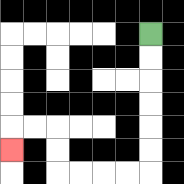{'start': '[6, 1]', 'end': '[0, 6]', 'path_directions': 'D,D,D,D,D,D,L,L,L,L,U,U,L,L,D', 'path_coordinates': '[[6, 1], [6, 2], [6, 3], [6, 4], [6, 5], [6, 6], [6, 7], [5, 7], [4, 7], [3, 7], [2, 7], [2, 6], [2, 5], [1, 5], [0, 5], [0, 6]]'}